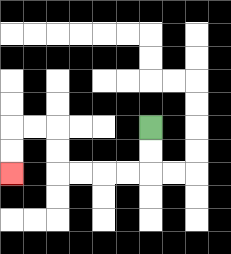{'start': '[6, 5]', 'end': '[0, 7]', 'path_directions': 'D,D,L,L,L,L,U,U,L,L,D,D', 'path_coordinates': '[[6, 5], [6, 6], [6, 7], [5, 7], [4, 7], [3, 7], [2, 7], [2, 6], [2, 5], [1, 5], [0, 5], [0, 6], [0, 7]]'}